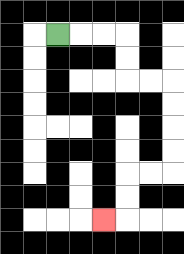{'start': '[2, 1]', 'end': '[4, 9]', 'path_directions': 'R,R,R,D,D,R,R,D,D,D,D,L,L,D,D,L', 'path_coordinates': '[[2, 1], [3, 1], [4, 1], [5, 1], [5, 2], [5, 3], [6, 3], [7, 3], [7, 4], [7, 5], [7, 6], [7, 7], [6, 7], [5, 7], [5, 8], [5, 9], [4, 9]]'}